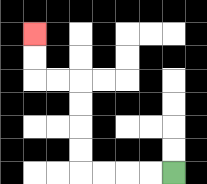{'start': '[7, 7]', 'end': '[1, 1]', 'path_directions': 'L,L,L,L,U,U,U,U,L,L,U,U', 'path_coordinates': '[[7, 7], [6, 7], [5, 7], [4, 7], [3, 7], [3, 6], [3, 5], [3, 4], [3, 3], [2, 3], [1, 3], [1, 2], [1, 1]]'}